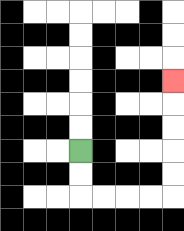{'start': '[3, 6]', 'end': '[7, 3]', 'path_directions': 'D,D,R,R,R,R,U,U,U,U,U', 'path_coordinates': '[[3, 6], [3, 7], [3, 8], [4, 8], [5, 8], [6, 8], [7, 8], [7, 7], [7, 6], [7, 5], [7, 4], [7, 3]]'}